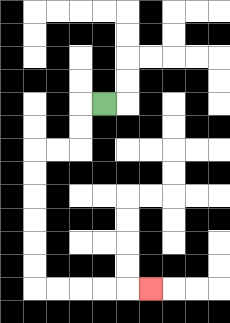{'start': '[4, 4]', 'end': '[6, 12]', 'path_directions': 'L,D,D,L,L,D,D,D,D,D,D,R,R,R,R,R', 'path_coordinates': '[[4, 4], [3, 4], [3, 5], [3, 6], [2, 6], [1, 6], [1, 7], [1, 8], [1, 9], [1, 10], [1, 11], [1, 12], [2, 12], [3, 12], [4, 12], [5, 12], [6, 12]]'}